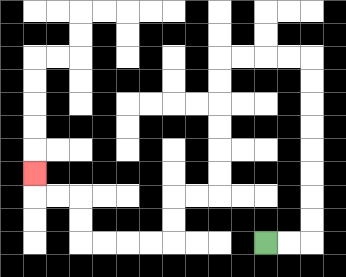{'start': '[11, 10]', 'end': '[1, 7]', 'path_directions': 'R,R,U,U,U,U,U,U,U,U,L,L,L,L,D,D,D,D,D,D,L,L,D,D,L,L,L,L,U,U,L,L,U', 'path_coordinates': '[[11, 10], [12, 10], [13, 10], [13, 9], [13, 8], [13, 7], [13, 6], [13, 5], [13, 4], [13, 3], [13, 2], [12, 2], [11, 2], [10, 2], [9, 2], [9, 3], [9, 4], [9, 5], [9, 6], [9, 7], [9, 8], [8, 8], [7, 8], [7, 9], [7, 10], [6, 10], [5, 10], [4, 10], [3, 10], [3, 9], [3, 8], [2, 8], [1, 8], [1, 7]]'}